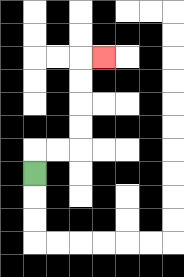{'start': '[1, 7]', 'end': '[4, 2]', 'path_directions': 'U,R,R,U,U,U,U,R', 'path_coordinates': '[[1, 7], [1, 6], [2, 6], [3, 6], [3, 5], [3, 4], [3, 3], [3, 2], [4, 2]]'}